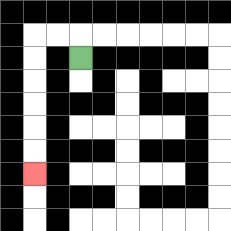{'start': '[3, 2]', 'end': '[1, 7]', 'path_directions': 'U,L,L,D,D,D,D,D,D', 'path_coordinates': '[[3, 2], [3, 1], [2, 1], [1, 1], [1, 2], [1, 3], [1, 4], [1, 5], [1, 6], [1, 7]]'}